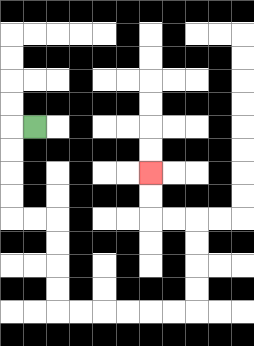{'start': '[1, 5]', 'end': '[6, 7]', 'path_directions': 'L,D,D,D,D,R,R,D,D,D,D,R,R,R,R,R,R,U,U,U,U,L,L,U,U', 'path_coordinates': '[[1, 5], [0, 5], [0, 6], [0, 7], [0, 8], [0, 9], [1, 9], [2, 9], [2, 10], [2, 11], [2, 12], [2, 13], [3, 13], [4, 13], [5, 13], [6, 13], [7, 13], [8, 13], [8, 12], [8, 11], [8, 10], [8, 9], [7, 9], [6, 9], [6, 8], [6, 7]]'}